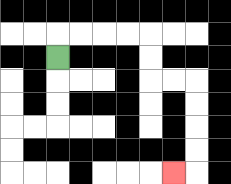{'start': '[2, 2]', 'end': '[7, 7]', 'path_directions': 'U,R,R,R,R,D,D,R,R,D,D,D,D,L', 'path_coordinates': '[[2, 2], [2, 1], [3, 1], [4, 1], [5, 1], [6, 1], [6, 2], [6, 3], [7, 3], [8, 3], [8, 4], [8, 5], [8, 6], [8, 7], [7, 7]]'}